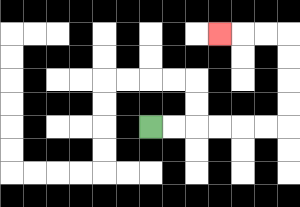{'start': '[6, 5]', 'end': '[9, 1]', 'path_directions': 'R,R,R,R,R,R,U,U,U,U,L,L,L', 'path_coordinates': '[[6, 5], [7, 5], [8, 5], [9, 5], [10, 5], [11, 5], [12, 5], [12, 4], [12, 3], [12, 2], [12, 1], [11, 1], [10, 1], [9, 1]]'}